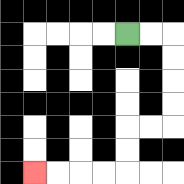{'start': '[5, 1]', 'end': '[1, 7]', 'path_directions': 'R,R,D,D,D,D,L,L,D,D,L,L,L,L', 'path_coordinates': '[[5, 1], [6, 1], [7, 1], [7, 2], [7, 3], [7, 4], [7, 5], [6, 5], [5, 5], [5, 6], [5, 7], [4, 7], [3, 7], [2, 7], [1, 7]]'}